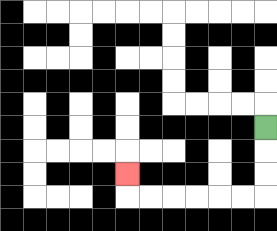{'start': '[11, 5]', 'end': '[5, 7]', 'path_directions': 'D,D,D,L,L,L,L,L,L,U', 'path_coordinates': '[[11, 5], [11, 6], [11, 7], [11, 8], [10, 8], [9, 8], [8, 8], [7, 8], [6, 8], [5, 8], [5, 7]]'}